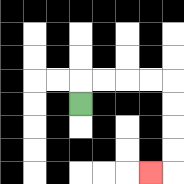{'start': '[3, 4]', 'end': '[6, 7]', 'path_directions': 'U,R,R,R,R,D,D,D,D,L', 'path_coordinates': '[[3, 4], [3, 3], [4, 3], [5, 3], [6, 3], [7, 3], [7, 4], [7, 5], [7, 6], [7, 7], [6, 7]]'}